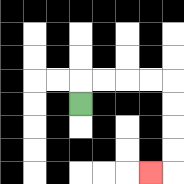{'start': '[3, 4]', 'end': '[6, 7]', 'path_directions': 'U,R,R,R,R,D,D,D,D,L', 'path_coordinates': '[[3, 4], [3, 3], [4, 3], [5, 3], [6, 3], [7, 3], [7, 4], [7, 5], [7, 6], [7, 7], [6, 7]]'}